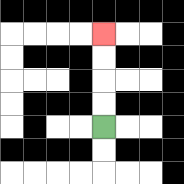{'start': '[4, 5]', 'end': '[4, 1]', 'path_directions': 'U,U,U,U', 'path_coordinates': '[[4, 5], [4, 4], [4, 3], [4, 2], [4, 1]]'}